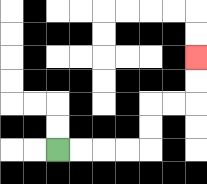{'start': '[2, 6]', 'end': '[8, 2]', 'path_directions': 'R,R,R,R,U,U,R,R,U,U', 'path_coordinates': '[[2, 6], [3, 6], [4, 6], [5, 6], [6, 6], [6, 5], [6, 4], [7, 4], [8, 4], [8, 3], [8, 2]]'}